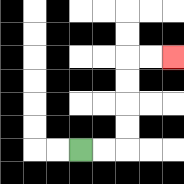{'start': '[3, 6]', 'end': '[7, 2]', 'path_directions': 'R,R,U,U,U,U,R,R', 'path_coordinates': '[[3, 6], [4, 6], [5, 6], [5, 5], [5, 4], [5, 3], [5, 2], [6, 2], [7, 2]]'}